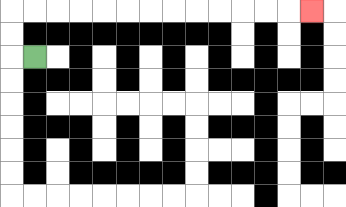{'start': '[1, 2]', 'end': '[13, 0]', 'path_directions': 'L,U,U,R,R,R,R,R,R,R,R,R,R,R,R,R', 'path_coordinates': '[[1, 2], [0, 2], [0, 1], [0, 0], [1, 0], [2, 0], [3, 0], [4, 0], [5, 0], [6, 0], [7, 0], [8, 0], [9, 0], [10, 0], [11, 0], [12, 0], [13, 0]]'}